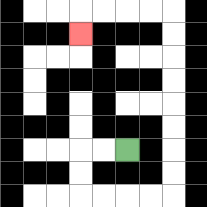{'start': '[5, 6]', 'end': '[3, 1]', 'path_directions': 'L,L,D,D,R,R,R,R,U,U,U,U,U,U,U,U,L,L,L,L,D', 'path_coordinates': '[[5, 6], [4, 6], [3, 6], [3, 7], [3, 8], [4, 8], [5, 8], [6, 8], [7, 8], [7, 7], [7, 6], [7, 5], [7, 4], [7, 3], [7, 2], [7, 1], [7, 0], [6, 0], [5, 0], [4, 0], [3, 0], [3, 1]]'}